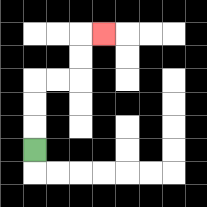{'start': '[1, 6]', 'end': '[4, 1]', 'path_directions': 'U,U,U,R,R,U,U,R', 'path_coordinates': '[[1, 6], [1, 5], [1, 4], [1, 3], [2, 3], [3, 3], [3, 2], [3, 1], [4, 1]]'}